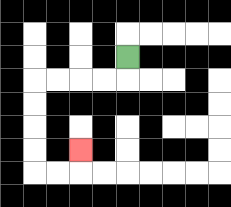{'start': '[5, 2]', 'end': '[3, 6]', 'path_directions': 'D,L,L,L,L,D,D,D,D,R,R,U', 'path_coordinates': '[[5, 2], [5, 3], [4, 3], [3, 3], [2, 3], [1, 3], [1, 4], [1, 5], [1, 6], [1, 7], [2, 7], [3, 7], [3, 6]]'}